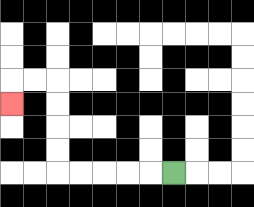{'start': '[7, 7]', 'end': '[0, 4]', 'path_directions': 'L,L,L,L,L,U,U,U,U,L,L,D', 'path_coordinates': '[[7, 7], [6, 7], [5, 7], [4, 7], [3, 7], [2, 7], [2, 6], [2, 5], [2, 4], [2, 3], [1, 3], [0, 3], [0, 4]]'}